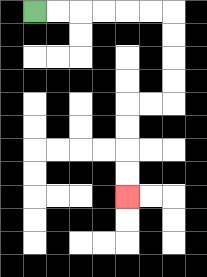{'start': '[1, 0]', 'end': '[5, 8]', 'path_directions': 'R,R,R,R,R,R,D,D,D,D,L,L,D,D,D,D', 'path_coordinates': '[[1, 0], [2, 0], [3, 0], [4, 0], [5, 0], [6, 0], [7, 0], [7, 1], [7, 2], [7, 3], [7, 4], [6, 4], [5, 4], [5, 5], [5, 6], [5, 7], [5, 8]]'}